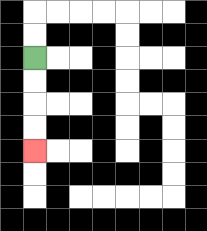{'start': '[1, 2]', 'end': '[1, 6]', 'path_directions': 'D,D,D,D', 'path_coordinates': '[[1, 2], [1, 3], [1, 4], [1, 5], [1, 6]]'}